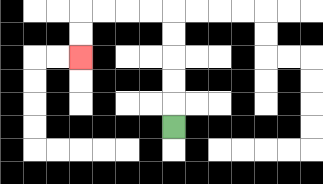{'start': '[7, 5]', 'end': '[3, 2]', 'path_directions': 'U,U,U,U,U,L,L,L,L,D,D', 'path_coordinates': '[[7, 5], [7, 4], [7, 3], [7, 2], [7, 1], [7, 0], [6, 0], [5, 0], [4, 0], [3, 0], [3, 1], [3, 2]]'}